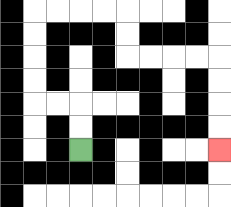{'start': '[3, 6]', 'end': '[9, 6]', 'path_directions': 'U,U,L,L,U,U,U,U,R,R,R,R,D,D,R,R,R,R,D,D,D,D', 'path_coordinates': '[[3, 6], [3, 5], [3, 4], [2, 4], [1, 4], [1, 3], [1, 2], [1, 1], [1, 0], [2, 0], [3, 0], [4, 0], [5, 0], [5, 1], [5, 2], [6, 2], [7, 2], [8, 2], [9, 2], [9, 3], [9, 4], [9, 5], [9, 6]]'}